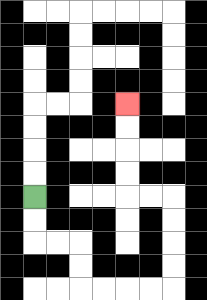{'start': '[1, 8]', 'end': '[5, 4]', 'path_directions': 'D,D,R,R,D,D,R,R,R,R,U,U,U,U,L,L,U,U,U,U', 'path_coordinates': '[[1, 8], [1, 9], [1, 10], [2, 10], [3, 10], [3, 11], [3, 12], [4, 12], [5, 12], [6, 12], [7, 12], [7, 11], [7, 10], [7, 9], [7, 8], [6, 8], [5, 8], [5, 7], [5, 6], [5, 5], [5, 4]]'}